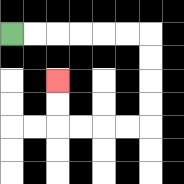{'start': '[0, 1]', 'end': '[2, 3]', 'path_directions': 'R,R,R,R,R,R,D,D,D,D,L,L,L,L,U,U', 'path_coordinates': '[[0, 1], [1, 1], [2, 1], [3, 1], [4, 1], [5, 1], [6, 1], [6, 2], [6, 3], [6, 4], [6, 5], [5, 5], [4, 5], [3, 5], [2, 5], [2, 4], [2, 3]]'}